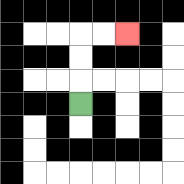{'start': '[3, 4]', 'end': '[5, 1]', 'path_directions': 'U,U,U,R,R', 'path_coordinates': '[[3, 4], [3, 3], [3, 2], [3, 1], [4, 1], [5, 1]]'}